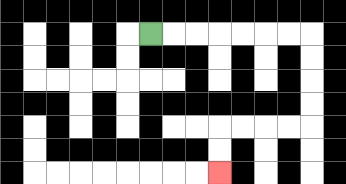{'start': '[6, 1]', 'end': '[9, 7]', 'path_directions': 'R,R,R,R,R,R,R,D,D,D,D,L,L,L,L,D,D', 'path_coordinates': '[[6, 1], [7, 1], [8, 1], [9, 1], [10, 1], [11, 1], [12, 1], [13, 1], [13, 2], [13, 3], [13, 4], [13, 5], [12, 5], [11, 5], [10, 5], [9, 5], [9, 6], [9, 7]]'}